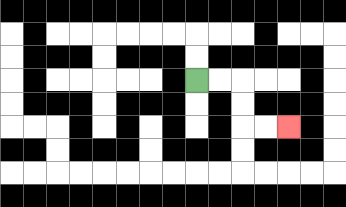{'start': '[8, 3]', 'end': '[12, 5]', 'path_directions': 'R,R,D,D,R,R', 'path_coordinates': '[[8, 3], [9, 3], [10, 3], [10, 4], [10, 5], [11, 5], [12, 5]]'}